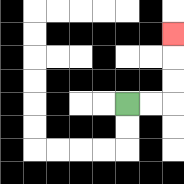{'start': '[5, 4]', 'end': '[7, 1]', 'path_directions': 'R,R,U,U,U', 'path_coordinates': '[[5, 4], [6, 4], [7, 4], [7, 3], [7, 2], [7, 1]]'}